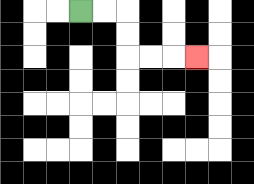{'start': '[3, 0]', 'end': '[8, 2]', 'path_directions': 'R,R,D,D,R,R,R', 'path_coordinates': '[[3, 0], [4, 0], [5, 0], [5, 1], [5, 2], [6, 2], [7, 2], [8, 2]]'}